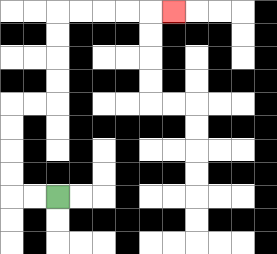{'start': '[2, 8]', 'end': '[7, 0]', 'path_directions': 'L,L,U,U,U,U,R,R,U,U,U,U,R,R,R,R,R', 'path_coordinates': '[[2, 8], [1, 8], [0, 8], [0, 7], [0, 6], [0, 5], [0, 4], [1, 4], [2, 4], [2, 3], [2, 2], [2, 1], [2, 0], [3, 0], [4, 0], [5, 0], [6, 0], [7, 0]]'}